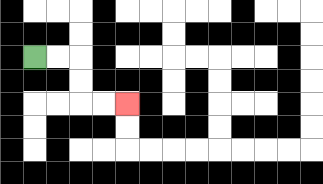{'start': '[1, 2]', 'end': '[5, 4]', 'path_directions': 'R,R,D,D,R,R', 'path_coordinates': '[[1, 2], [2, 2], [3, 2], [3, 3], [3, 4], [4, 4], [5, 4]]'}